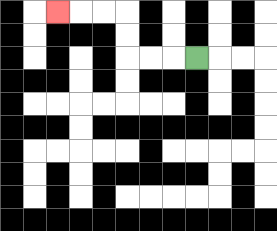{'start': '[8, 2]', 'end': '[2, 0]', 'path_directions': 'L,L,L,U,U,L,L,L', 'path_coordinates': '[[8, 2], [7, 2], [6, 2], [5, 2], [5, 1], [5, 0], [4, 0], [3, 0], [2, 0]]'}